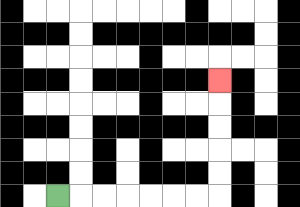{'start': '[2, 8]', 'end': '[9, 3]', 'path_directions': 'R,R,R,R,R,R,R,U,U,U,U,U', 'path_coordinates': '[[2, 8], [3, 8], [4, 8], [5, 8], [6, 8], [7, 8], [8, 8], [9, 8], [9, 7], [9, 6], [9, 5], [9, 4], [9, 3]]'}